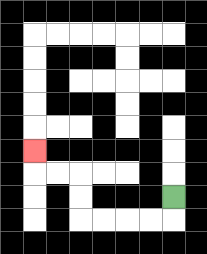{'start': '[7, 8]', 'end': '[1, 6]', 'path_directions': 'D,L,L,L,L,U,U,L,L,U', 'path_coordinates': '[[7, 8], [7, 9], [6, 9], [5, 9], [4, 9], [3, 9], [3, 8], [3, 7], [2, 7], [1, 7], [1, 6]]'}